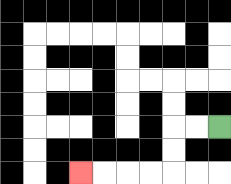{'start': '[9, 5]', 'end': '[3, 7]', 'path_directions': 'L,L,D,D,L,L,L,L', 'path_coordinates': '[[9, 5], [8, 5], [7, 5], [7, 6], [7, 7], [6, 7], [5, 7], [4, 7], [3, 7]]'}